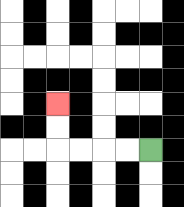{'start': '[6, 6]', 'end': '[2, 4]', 'path_directions': 'L,L,L,L,U,U', 'path_coordinates': '[[6, 6], [5, 6], [4, 6], [3, 6], [2, 6], [2, 5], [2, 4]]'}